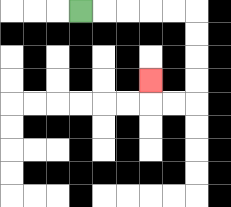{'start': '[3, 0]', 'end': '[6, 3]', 'path_directions': 'R,R,R,R,R,D,D,D,D,L,L,U', 'path_coordinates': '[[3, 0], [4, 0], [5, 0], [6, 0], [7, 0], [8, 0], [8, 1], [8, 2], [8, 3], [8, 4], [7, 4], [6, 4], [6, 3]]'}